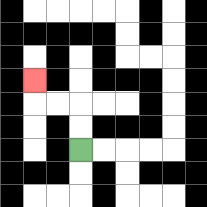{'start': '[3, 6]', 'end': '[1, 3]', 'path_directions': 'U,U,L,L,U', 'path_coordinates': '[[3, 6], [3, 5], [3, 4], [2, 4], [1, 4], [1, 3]]'}